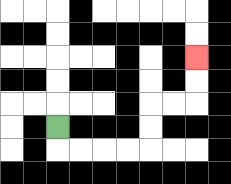{'start': '[2, 5]', 'end': '[8, 2]', 'path_directions': 'D,R,R,R,R,U,U,R,R,U,U', 'path_coordinates': '[[2, 5], [2, 6], [3, 6], [4, 6], [5, 6], [6, 6], [6, 5], [6, 4], [7, 4], [8, 4], [8, 3], [8, 2]]'}